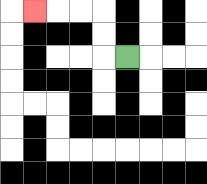{'start': '[5, 2]', 'end': '[1, 0]', 'path_directions': 'L,U,U,L,L,L', 'path_coordinates': '[[5, 2], [4, 2], [4, 1], [4, 0], [3, 0], [2, 0], [1, 0]]'}